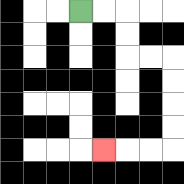{'start': '[3, 0]', 'end': '[4, 6]', 'path_directions': 'R,R,D,D,R,R,D,D,D,D,L,L,L', 'path_coordinates': '[[3, 0], [4, 0], [5, 0], [5, 1], [5, 2], [6, 2], [7, 2], [7, 3], [7, 4], [7, 5], [7, 6], [6, 6], [5, 6], [4, 6]]'}